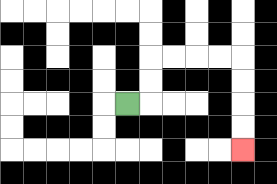{'start': '[5, 4]', 'end': '[10, 6]', 'path_directions': 'R,U,U,R,R,R,R,D,D,D,D', 'path_coordinates': '[[5, 4], [6, 4], [6, 3], [6, 2], [7, 2], [8, 2], [9, 2], [10, 2], [10, 3], [10, 4], [10, 5], [10, 6]]'}